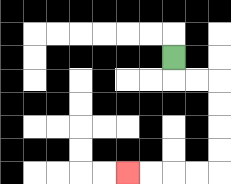{'start': '[7, 2]', 'end': '[5, 7]', 'path_directions': 'D,R,R,D,D,D,D,L,L,L,L', 'path_coordinates': '[[7, 2], [7, 3], [8, 3], [9, 3], [9, 4], [9, 5], [9, 6], [9, 7], [8, 7], [7, 7], [6, 7], [5, 7]]'}